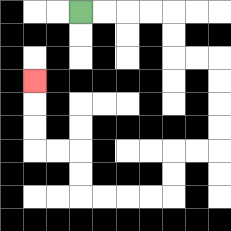{'start': '[3, 0]', 'end': '[1, 3]', 'path_directions': 'R,R,R,R,D,D,R,R,D,D,D,D,L,L,D,D,L,L,L,L,U,U,L,L,U,U,U', 'path_coordinates': '[[3, 0], [4, 0], [5, 0], [6, 0], [7, 0], [7, 1], [7, 2], [8, 2], [9, 2], [9, 3], [9, 4], [9, 5], [9, 6], [8, 6], [7, 6], [7, 7], [7, 8], [6, 8], [5, 8], [4, 8], [3, 8], [3, 7], [3, 6], [2, 6], [1, 6], [1, 5], [1, 4], [1, 3]]'}